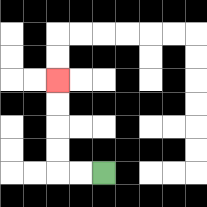{'start': '[4, 7]', 'end': '[2, 3]', 'path_directions': 'L,L,U,U,U,U', 'path_coordinates': '[[4, 7], [3, 7], [2, 7], [2, 6], [2, 5], [2, 4], [2, 3]]'}